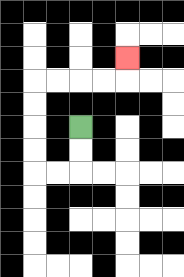{'start': '[3, 5]', 'end': '[5, 2]', 'path_directions': 'D,D,L,L,U,U,U,U,R,R,R,R,U', 'path_coordinates': '[[3, 5], [3, 6], [3, 7], [2, 7], [1, 7], [1, 6], [1, 5], [1, 4], [1, 3], [2, 3], [3, 3], [4, 3], [5, 3], [5, 2]]'}